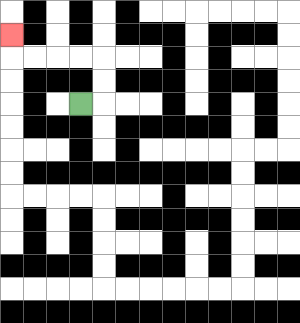{'start': '[3, 4]', 'end': '[0, 1]', 'path_directions': 'R,U,U,L,L,L,L,U', 'path_coordinates': '[[3, 4], [4, 4], [4, 3], [4, 2], [3, 2], [2, 2], [1, 2], [0, 2], [0, 1]]'}